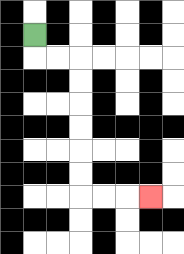{'start': '[1, 1]', 'end': '[6, 8]', 'path_directions': 'D,R,R,D,D,D,D,D,D,R,R,R', 'path_coordinates': '[[1, 1], [1, 2], [2, 2], [3, 2], [3, 3], [3, 4], [3, 5], [3, 6], [3, 7], [3, 8], [4, 8], [5, 8], [6, 8]]'}